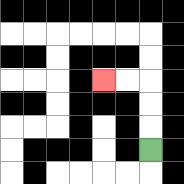{'start': '[6, 6]', 'end': '[4, 3]', 'path_directions': 'U,U,U,L,L', 'path_coordinates': '[[6, 6], [6, 5], [6, 4], [6, 3], [5, 3], [4, 3]]'}